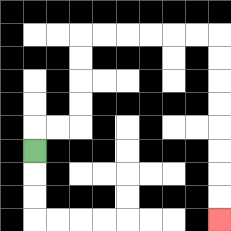{'start': '[1, 6]', 'end': '[9, 9]', 'path_directions': 'U,R,R,U,U,U,U,R,R,R,R,R,R,D,D,D,D,D,D,D,D', 'path_coordinates': '[[1, 6], [1, 5], [2, 5], [3, 5], [3, 4], [3, 3], [3, 2], [3, 1], [4, 1], [5, 1], [6, 1], [7, 1], [8, 1], [9, 1], [9, 2], [9, 3], [9, 4], [9, 5], [9, 6], [9, 7], [9, 8], [9, 9]]'}